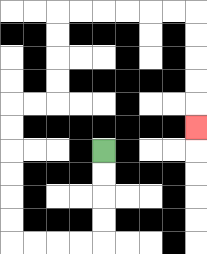{'start': '[4, 6]', 'end': '[8, 5]', 'path_directions': 'D,D,D,D,L,L,L,L,U,U,U,U,U,U,R,R,U,U,U,U,R,R,R,R,R,R,D,D,D,D,D', 'path_coordinates': '[[4, 6], [4, 7], [4, 8], [4, 9], [4, 10], [3, 10], [2, 10], [1, 10], [0, 10], [0, 9], [0, 8], [0, 7], [0, 6], [0, 5], [0, 4], [1, 4], [2, 4], [2, 3], [2, 2], [2, 1], [2, 0], [3, 0], [4, 0], [5, 0], [6, 0], [7, 0], [8, 0], [8, 1], [8, 2], [8, 3], [8, 4], [8, 5]]'}